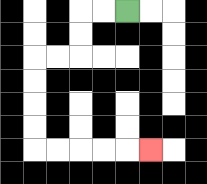{'start': '[5, 0]', 'end': '[6, 6]', 'path_directions': 'L,L,D,D,L,L,D,D,D,D,R,R,R,R,R', 'path_coordinates': '[[5, 0], [4, 0], [3, 0], [3, 1], [3, 2], [2, 2], [1, 2], [1, 3], [1, 4], [1, 5], [1, 6], [2, 6], [3, 6], [4, 6], [5, 6], [6, 6]]'}